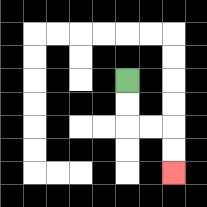{'start': '[5, 3]', 'end': '[7, 7]', 'path_directions': 'D,D,R,R,D,D', 'path_coordinates': '[[5, 3], [5, 4], [5, 5], [6, 5], [7, 5], [7, 6], [7, 7]]'}